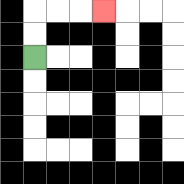{'start': '[1, 2]', 'end': '[4, 0]', 'path_directions': 'U,U,R,R,R', 'path_coordinates': '[[1, 2], [1, 1], [1, 0], [2, 0], [3, 0], [4, 0]]'}